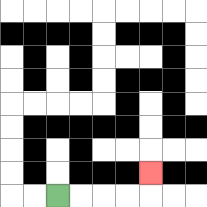{'start': '[2, 8]', 'end': '[6, 7]', 'path_directions': 'R,R,R,R,U', 'path_coordinates': '[[2, 8], [3, 8], [4, 8], [5, 8], [6, 8], [6, 7]]'}